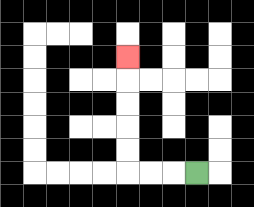{'start': '[8, 7]', 'end': '[5, 2]', 'path_directions': 'L,L,L,U,U,U,U,U', 'path_coordinates': '[[8, 7], [7, 7], [6, 7], [5, 7], [5, 6], [5, 5], [5, 4], [5, 3], [5, 2]]'}